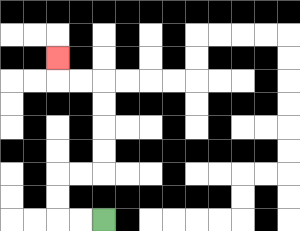{'start': '[4, 9]', 'end': '[2, 2]', 'path_directions': 'L,L,U,U,R,R,U,U,U,U,L,L,U', 'path_coordinates': '[[4, 9], [3, 9], [2, 9], [2, 8], [2, 7], [3, 7], [4, 7], [4, 6], [4, 5], [4, 4], [4, 3], [3, 3], [2, 3], [2, 2]]'}